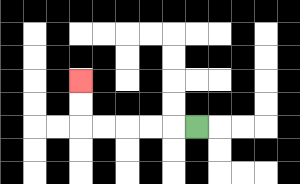{'start': '[8, 5]', 'end': '[3, 3]', 'path_directions': 'L,L,L,L,L,U,U', 'path_coordinates': '[[8, 5], [7, 5], [6, 5], [5, 5], [4, 5], [3, 5], [3, 4], [3, 3]]'}